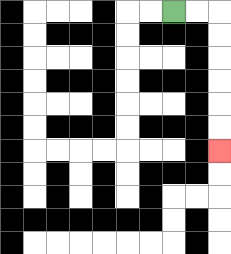{'start': '[7, 0]', 'end': '[9, 6]', 'path_directions': 'R,R,D,D,D,D,D,D', 'path_coordinates': '[[7, 0], [8, 0], [9, 0], [9, 1], [9, 2], [9, 3], [9, 4], [9, 5], [9, 6]]'}